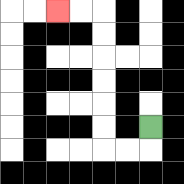{'start': '[6, 5]', 'end': '[2, 0]', 'path_directions': 'D,L,L,U,U,U,U,U,U,L,L', 'path_coordinates': '[[6, 5], [6, 6], [5, 6], [4, 6], [4, 5], [4, 4], [4, 3], [4, 2], [4, 1], [4, 0], [3, 0], [2, 0]]'}